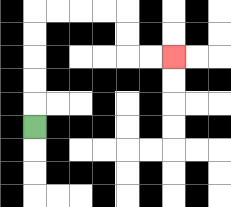{'start': '[1, 5]', 'end': '[7, 2]', 'path_directions': 'U,U,U,U,U,R,R,R,R,D,D,R,R', 'path_coordinates': '[[1, 5], [1, 4], [1, 3], [1, 2], [1, 1], [1, 0], [2, 0], [3, 0], [4, 0], [5, 0], [5, 1], [5, 2], [6, 2], [7, 2]]'}